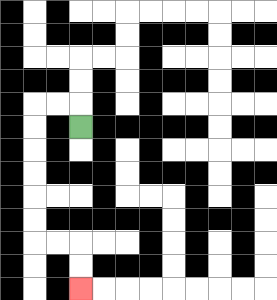{'start': '[3, 5]', 'end': '[3, 12]', 'path_directions': 'U,L,L,D,D,D,D,D,D,R,R,D,D', 'path_coordinates': '[[3, 5], [3, 4], [2, 4], [1, 4], [1, 5], [1, 6], [1, 7], [1, 8], [1, 9], [1, 10], [2, 10], [3, 10], [3, 11], [3, 12]]'}